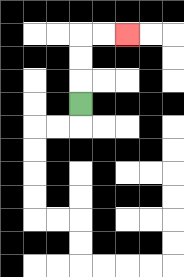{'start': '[3, 4]', 'end': '[5, 1]', 'path_directions': 'U,U,U,R,R', 'path_coordinates': '[[3, 4], [3, 3], [3, 2], [3, 1], [4, 1], [5, 1]]'}